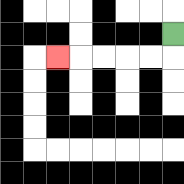{'start': '[7, 1]', 'end': '[2, 2]', 'path_directions': 'D,L,L,L,L,L', 'path_coordinates': '[[7, 1], [7, 2], [6, 2], [5, 2], [4, 2], [3, 2], [2, 2]]'}